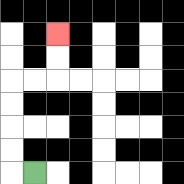{'start': '[1, 7]', 'end': '[2, 1]', 'path_directions': 'L,U,U,U,U,R,R,U,U', 'path_coordinates': '[[1, 7], [0, 7], [0, 6], [0, 5], [0, 4], [0, 3], [1, 3], [2, 3], [2, 2], [2, 1]]'}